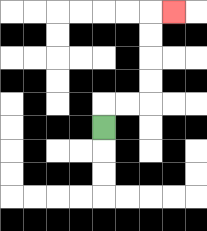{'start': '[4, 5]', 'end': '[7, 0]', 'path_directions': 'U,R,R,U,U,U,U,R', 'path_coordinates': '[[4, 5], [4, 4], [5, 4], [6, 4], [6, 3], [6, 2], [6, 1], [6, 0], [7, 0]]'}